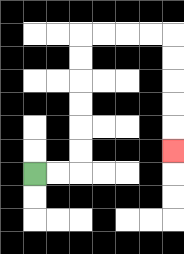{'start': '[1, 7]', 'end': '[7, 6]', 'path_directions': 'R,R,U,U,U,U,U,U,R,R,R,R,D,D,D,D,D', 'path_coordinates': '[[1, 7], [2, 7], [3, 7], [3, 6], [3, 5], [3, 4], [3, 3], [3, 2], [3, 1], [4, 1], [5, 1], [6, 1], [7, 1], [7, 2], [7, 3], [7, 4], [7, 5], [7, 6]]'}